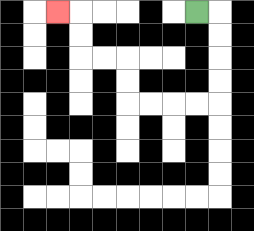{'start': '[8, 0]', 'end': '[2, 0]', 'path_directions': 'R,D,D,D,D,L,L,L,L,U,U,L,L,U,U,L', 'path_coordinates': '[[8, 0], [9, 0], [9, 1], [9, 2], [9, 3], [9, 4], [8, 4], [7, 4], [6, 4], [5, 4], [5, 3], [5, 2], [4, 2], [3, 2], [3, 1], [3, 0], [2, 0]]'}